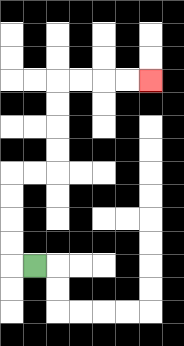{'start': '[1, 11]', 'end': '[6, 3]', 'path_directions': 'L,U,U,U,U,R,R,U,U,U,U,R,R,R,R', 'path_coordinates': '[[1, 11], [0, 11], [0, 10], [0, 9], [0, 8], [0, 7], [1, 7], [2, 7], [2, 6], [2, 5], [2, 4], [2, 3], [3, 3], [4, 3], [5, 3], [6, 3]]'}